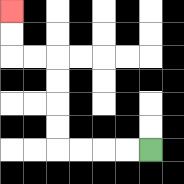{'start': '[6, 6]', 'end': '[0, 0]', 'path_directions': 'L,L,L,L,U,U,U,U,L,L,U,U', 'path_coordinates': '[[6, 6], [5, 6], [4, 6], [3, 6], [2, 6], [2, 5], [2, 4], [2, 3], [2, 2], [1, 2], [0, 2], [0, 1], [0, 0]]'}